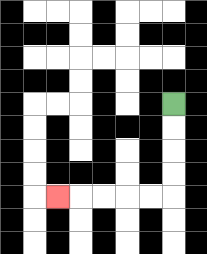{'start': '[7, 4]', 'end': '[2, 8]', 'path_directions': 'D,D,D,D,L,L,L,L,L', 'path_coordinates': '[[7, 4], [7, 5], [7, 6], [7, 7], [7, 8], [6, 8], [5, 8], [4, 8], [3, 8], [2, 8]]'}